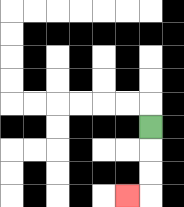{'start': '[6, 5]', 'end': '[5, 8]', 'path_directions': 'D,D,D,L', 'path_coordinates': '[[6, 5], [6, 6], [6, 7], [6, 8], [5, 8]]'}